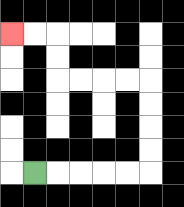{'start': '[1, 7]', 'end': '[0, 1]', 'path_directions': 'R,R,R,R,R,U,U,U,U,L,L,L,L,U,U,L,L', 'path_coordinates': '[[1, 7], [2, 7], [3, 7], [4, 7], [5, 7], [6, 7], [6, 6], [6, 5], [6, 4], [6, 3], [5, 3], [4, 3], [3, 3], [2, 3], [2, 2], [2, 1], [1, 1], [0, 1]]'}